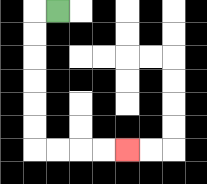{'start': '[2, 0]', 'end': '[5, 6]', 'path_directions': 'L,D,D,D,D,D,D,R,R,R,R', 'path_coordinates': '[[2, 0], [1, 0], [1, 1], [1, 2], [1, 3], [1, 4], [1, 5], [1, 6], [2, 6], [3, 6], [4, 6], [5, 6]]'}